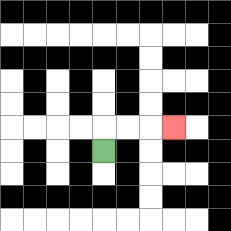{'start': '[4, 6]', 'end': '[7, 5]', 'path_directions': 'U,R,R,R', 'path_coordinates': '[[4, 6], [4, 5], [5, 5], [6, 5], [7, 5]]'}